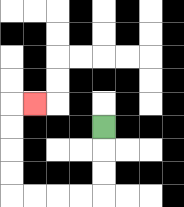{'start': '[4, 5]', 'end': '[1, 4]', 'path_directions': 'D,D,D,L,L,L,L,U,U,U,U,R', 'path_coordinates': '[[4, 5], [4, 6], [4, 7], [4, 8], [3, 8], [2, 8], [1, 8], [0, 8], [0, 7], [0, 6], [0, 5], [0, 4], [1, 4]]'}